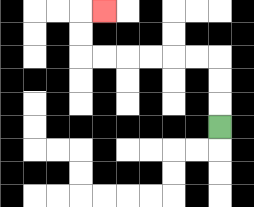{'start': '[9, 5]', 'end': '[4, 0]', 'path_directions': 'U,U,U,L,L,L,L,L,L,U,U,R', 'path_coordinates': '[[9, 5], [9, 4], [9, 3], [9, 2], [8, 2], [7, 2], [6, 2], [5, 2], [4, 2], [3, 2], [3, 1], [3, 0], [4, 0]]'}